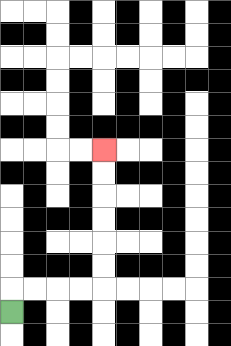{'start': '[0, 13]', 'end': '[4, 6]', 'path_directions': 'U,R,R,R,R,U,U,U,U,U,U', 'path_coordinates': '[[0, 13], [0, 12], [1, 12], [2, 12], [3, 12], [4, 12], [4, 11], [4, 10], [4, 9], [4, 8], [4, 7], [4, 6]]'}